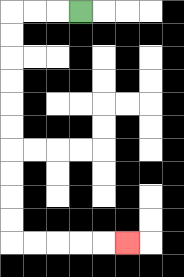{'start': '[3, 0]', 'end': '[5, 10]', 'path_directions': 'L,L,L,D,D,D,D,D,D,D,D,D,D,R,R,R,R,R', 'path_coordinates': '[[3, 0], [2, 0], [1, 0], [0, 0], [0, 1], [0, 2], [0, 3], [0, 4], [0, 5], [0, 6], [0, 7], [0, 8], [0, 9], [0, 10], [1, 10], [2, 10], [3, 10], [4, 10], [5, 10]]'}